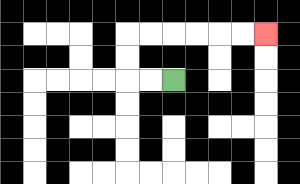{'start': '[7, 3]', 'end': '[11, 1]', 'path_directions': 'L,L,U,U,R,R,R,R,R,R', 'path_coordinates': '[[7, 3], [6, 3], [5, 3], [5, 2], [5, 1], [6, 1], [7, 1], [8, 1], [9, 1], [10, 1], [11, 1]]'}